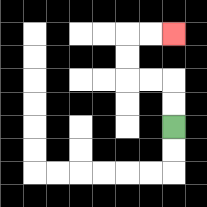{'start': '[7, 5]', 'end': '[7, 1]', 'path_directions': 'U,U,L,L,U,U,R,R', 'path_coordinates': '[[7, 5], [7, 4], [7, 3], [6, 3], [5, 3], [5, 2], [5, 1], [6, 1], [7, 1]]'}